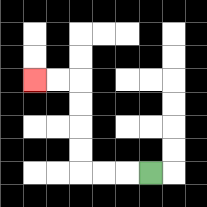{'start': '[6, 7]', 'end': '[1, 3]', 'path_directions': 'L,L,L,U,U,U,U,L,L', 'path_coordinates': '[[6, 7], [5, 7], [4, 7], [3, 7], [3, 6], [3, 5], [3, 4], [3, 3], [2, 3], [1, 3]]'}